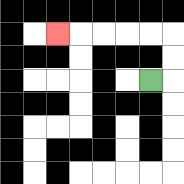{'start': '[6, 3]', 'end': '[2, 1]', 'path_directions': 'R,U,U,L,L,L,L,L', 'path_coordinates': '[[6, 3], [7, 3], [7, 2], [7, 1], [6, 1], [5, 1], [4, 1], [3, 1], [2, 1]]'}